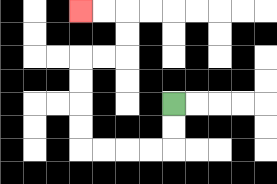{'start': '[7, 4]', 'end': '[3, 0]', 'path_directions': 'D,D,L,L,L,L,U,U,U,U,R,R,U,U,L,L', 'path_coordinates': '[[7, 4], [7, 5], [7, 6], [6, 6], [5, 6], [4, 6], [3, 6], [3, 5], [3, 4], [3, 3], [3, 2], [4, 2], [5, 2], [5, 1], [5, 0], [4, 0], [3, 0]]'}